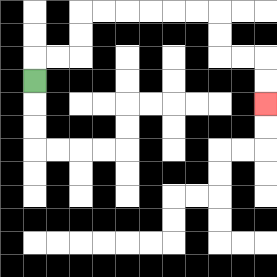{'start': '[1, 3]', 'end': '[11, 4]', 'path_directions': 'U,R,R,U,U,R,R,R,R,R,R,D,D,R,R,D,D', 'path_coordinates': '[[1, 3], [1, 2], [2, 2], [3, 2], [3, 1], [3, 0], [4, 0], [5, 0], [6, 0], [7, 0], [8, 0], [9, 0], [9, 1], [9, 2], [10, 2], [11, 2], [11, 3], [11, 4]]'}